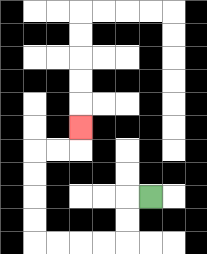{'start': '[6, 8]', 'end': '[3, 5]', 'path_directions': 'L,D,D,L,L,L,L,U,U,U,U,R,R,U', 'path_coordinates': '[[6, 8], [5, 8], [5, 9], [5, 10], [4, 10], [3, 10], [2, 10], [1, 10], [1, 9], [1, 8], [1, 7], [1, 6], [2, 6], [3, 6], [3, 5]]'}